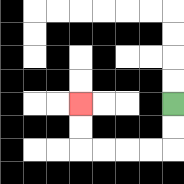{'start': '[7, 4]', 'end': '[3, 4]', 'path_directions': 'D,D,L,L,L,L,U,U', 'path_coordinates': '[[7, 4], [7, 5], [7, 6], [6, 6], [5, 6], [4, 6], [3, 6], [3, 5], [3, 4]]'}